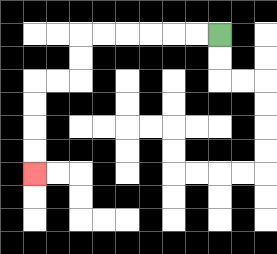{'start': '[9, 1]', 'end': '[1, 7]', 'path_directions': 'L,L,L,L,L,L,D,D,L,L,D,D,D,D', 'path_coordinates': '[[9, 1], [8, 1], [7, 1], [6, 1], [5, 1], [4, 1], [3, 1], [3, 2], [3, 3], [2, 3], [1, 3], [1, 4], [1, 5], [1, 6], [1, 7]]'}